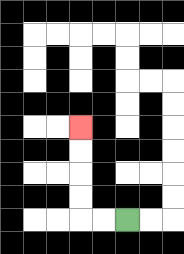{'start': '[5, 9]', 'end': '[3, 5]', 'path_directions': 'L,L,U,U,U,U', 'path_coordinates': '[[5, 9], [4, 9], [3, 9], [3, 8], [3, 7], [3, 6], [3, 5]]'}